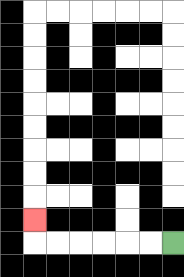{'start': '[7, 10]', 'end': '[1, 9]', 'path_directions': 'L,L,L,L,L,L,U', 'path_coordinates': '[[7, 10], [6, 10], [5, 10], [4, 10], [3, 10], [2, 10], [1, 10], [1, 9]]'}